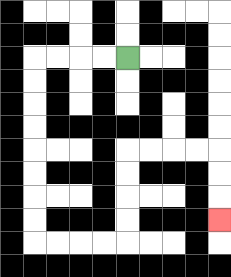{'start': '[5, 2]', 'end': '[9, 9]', 'path_directions': 'L,L,L,L,D,D,D,D,D,D,D,D,R,R,R,R,U,U,U,U,R,R,R,R,D,D,D', 'path_coordinates': '[[5, 2], [4, 2], [3, 2], [2, 2], [1, 2], [1, 3], [1, 4], [1, 5], [1, 6], [1, 7], [1, 8], [1, 9], [1, 10], [2, 10], [3, 10], [4, 10], [5, 10], [5, 9], [5, 8], [5, 7], [5, 6], [6, 6], [7, 6], [8, 6], [9, 6], [9, 7], [9, 8], [9, 9]]'}